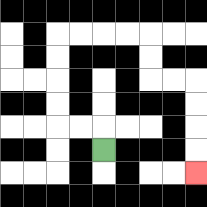{'start': '[4, 6]', 'end': '[8, 7]', 'path_directions': 'U,L,L,U,U,U,U,R,R,R,R,D,D,R,R,D,D,D,D', 'path_coordinates': '[[4, 6], [4, 5], [3, 5], [2, 5], [2, 4], [2, 3], [2, 2], [2, 1], [3, 1], [4, 1], [5, 1], [6, 1], [6, 2], [6, 3], [7, 3], [8, 3], [8, 4], [8, 5], [8, 6], [8, 7]]'}